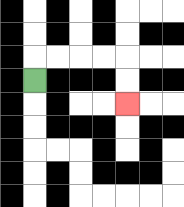{'start': '[1, 3]', 'end': '[5, 4]', 'path_directions': 'U,R,R,R,R,D,D', 'path_coordinates': '[[1, 3], [1, 2], [2, 2], [3, 2], [4, 2], [5, 2], [5, 3], [5, 4]]'}